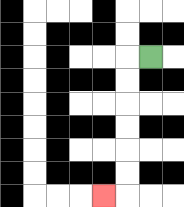{'start': '[6, 2]', 'end': '[4, 8]', 'path_directions': 'L,D,D,D,D,D,D,L', 'path_coordinates': '[[6, 2], [5, 2], [5, 3], [5, 4], [5, 5], [5, 6], [5, 7], [5, 8], [4, 8]]'}